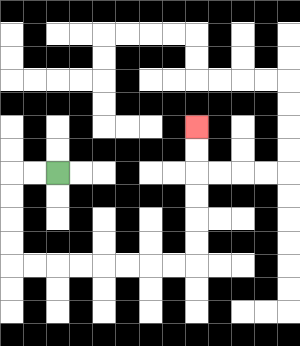{'start': '[2, 7]', 'end': '[8, 5]', 'path_directions': 'L,L,D,D,D,D,R,R,R,R,R,R,R,R,U,U,U,U,U,U', 'path_coordinates': '[[2, 7], [1, 7], [0, 7], [0, 8], [0, 9], [0, 10], [0, 11], [1, 11], [2, 11], [3, 11], [4, 11], [5, 11], [6, 11], [7, 11], [8, 11], [8, 10], [8, 9], [8, 8], [8, 7], [8, 6], [8, 5]]'}